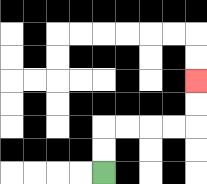{'start': '[4, 7]', 'end': '[8, 3]', 'path_directions': 'U,U,R,R,R,R,U,U', 'path_coordinates': '[[4, 7], [4, 6], [4, 5], [5, 5], [6, 5], [7, 5], [8, 5], [8, 4], [8, 3]]'}